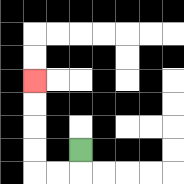{'start': '[3, 6]', 'end': '[1, 3]', 'path_directions': 'D,L,L,U,U,U,U', 'path_coordinates': '[[3, 6], [3, 7], [2, 7], [1, 7], [1, 6], [1, 5], [1, 4], [1, 3]]'}